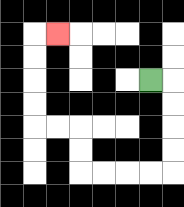{'start': '[6, 3]', 'end': '[2, 1]', 'path_directions': 'R,D,D,D,D,L,L,L,L,U,U,L,L,U,U,U,U,R', 'path_coordinates': '[[6, 3], [7, 3], [7, 4], [7, 5], [7, 6], [7, 7], [6, 7], [5, 7], [4, 7], [3, 7], [3, 6], [3, 5], [2, 5], [1, 5], [1, 4], [1, 3], [1, 2], [1, 1], [2, 1]]'}